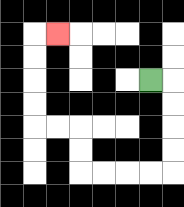{'start': '[6, 3]', 'end': '[2, 1]', 'path_directions': 'R,D,D,D,D,L,L,L,L,U,U,L,L,U,U,U,U,R', 'path_coordinates': '[[6, 3], [7, 3], [7, 4], [7, 5], [7, 6], [7, 7], [6, 7], [5, 7], [4, 7], [3, 7], [3, 6], [3, 5], [2, 5], [1, 5], [1, 4], [1, 3], [1, 2], [1, 1], [2, 1]]'}